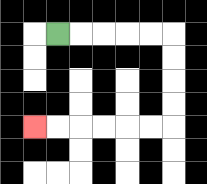{'start': '[2, 1]', 'end': '[1, 5]', 'path_directions': 'R,R,R,R,R,D,D,D,D,L,L,L,L,L,L', 'path_coordinates': '[[2, 1], [3, 1], [4, 1], [5, 1], [6, 1], [7, 1], [7, 2], [7, 3], [7, 4], [7, 5], [6, 5], [5, 5], [4, 5], [3, 5], [2, 5], [1, 5]]'}